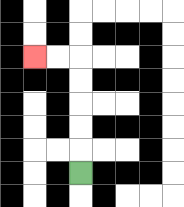{'start': '[3, 7]', 'end': '[1, 2]', 'path_directions': 'U,U,U,U,U,L,L', 'path_coordinates': '[[3, 7], [3, 6], [3, 5], [3, 4], [3, 3], [3, 2], [2, 2], [1, 2]]'}